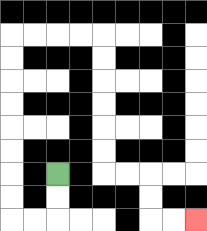{'start': '[2, 7]', 'end': '[8, 9]', 'path_directions': 'D,D,L,L,U,U,U,U,U,U,U,U,R,R,R,R,D,D,D,D,D,D,R,R,D,D,R,R', 'path_coordinates': '[[2, 7], [2, 8], [2, 9], [1, 9], [0, 9], [0, 8], [0, 7], [0, 6], [0, 5], [0, 4], [0, 3], [0, 2], [0, 1], [1, 1], [2, 1], [3, 1], [4, 1], [4, 2], [4, 3], [4, 4], [4, 5], [4, 6], [4, 7], [5, 7], [6, 7], [6, 8], [6, 9], [7, 9], [8, 9]]'}